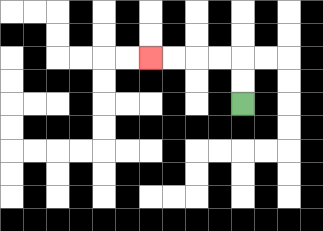{'start': '[10, 4]', 'end': '[6, 2]', 'path_directions': 'U,U,L,L,L,L', 'path_coordinates': '[[10, 4], [10, 3], [10, 2], [9, 2], [8, 2], [7, 2], [6, 2]]'}